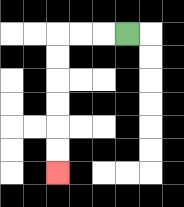{'start': '[5, 1]', 'end': '[2, 7]', 'path_directions': 'L,L,L,D,D,D,D,D,D', 'path_coordinates': '[[5, 1], [4, 1], [3, 1], [2, 1], [2, 2], [2, 3], [2, 4], [2, 5], [2, 6], [2, 7]]'}